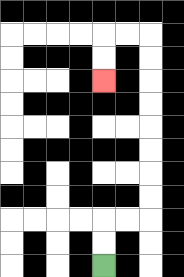{'start': '[4, 11]', 'end': '[4, 3]', 'path_directions': 'U,U,R,R,U,U,U,U,U,U,U,U,L,L,D,D', 'path_coordinates': '[[4, 11], [4, 10], [4, 9], [5, 9], [6, 9], [6, 8], [6, 7], [6, 6], [6, 5], [6, 4], [6, 3], [6, 2], [6, 1], [5, 1], [4, 1], [4, 2], [4, 3]]'}